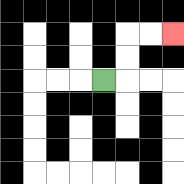{'start': '[4, 3]', 'end': '[7, 1]', 'path_directions': 'R,U,U,R,R', 'path_coordinates': '[[4, 3], [5, 3], [5, 2], [5, 1], [6, 1], [7, 1]]'}